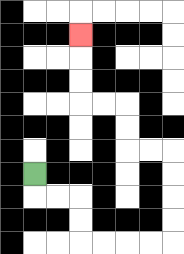{'start': '[1, 7]', 'end': '[3, 1]', 'path_directions': 'D,R,R,D,D,R,R,R,R,U,U,U,U,L,L,U,U,L,L,U,U,U', 'path_coordinates': '[[1, 7], [1, 8], [2, 8], [3, 8], [3, 9], [3, 10], [4, 10], [5, 10], [6, 10], [7, 10], [7, 9], [7, 8], [7, 7], [7, 6], [6, 6], [5, 6], [5, 5], [5, 4], [4, 4], [3, 4], [3, 3], [3, 2], [3, 1]]'}